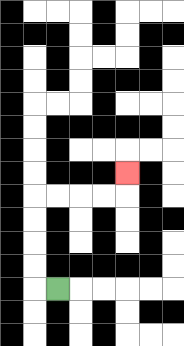{'start': '[2, 12]', 'end': '[5, 7]', 'path_directions': 'L,U,U,U,U,R,R,R,R,U', 'path_coordinates': '[[2, 12], [1, 12], [1, 11], [1, 10], [1, 9], [1, 8], [2, 8], [3, 8], [4, 8], [5, 8], [5, 7]]'}